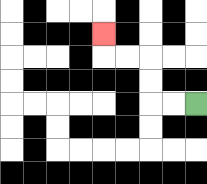{'start': '[8, 4]', 'end': '[4, 1]', 'path_directions': 'L,L,U,U,L,L,U', 'path_coordinates': '[[8, 4], [7, 4], [6, 4], [6, 3], [6, 2], [5, 2], [4, 2], [4, 1]]'}